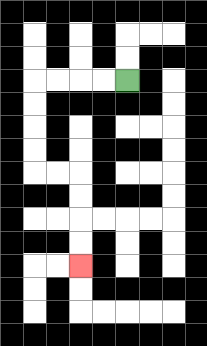{'start': '[5, 3]', 'end': '[3, 11]', 'path_directions': 'L,L,L,L,D,D,D,D,R,R,D,D,D,D', 'path_coordinates': '[[5, 3], [4, 3], [3, 3], [2, 3], [1, 3], [1, 4], [1, 5], [1, 6], [1, 7], [2, 7], [3, 7], [3, 8], [3, 9], [3, 10], [3, 11]]'}